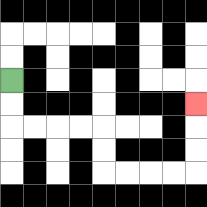{'start': '[0, 3]', 'end': '[8, 4]', 'path_directions': 'D,D,R,R,R,R,D,D,R,R,R,R,U,U,U', 'path_coordinates': '[[0, 3], [0, 4], [0, 5], [1, 5], [2, 5], [3, 5], [4, 5], [4, 6], [4, 7], [5, 7], [6, 7], [7, 7], [8, 7], [8, 6], [8, 5], [8, 4]]'}